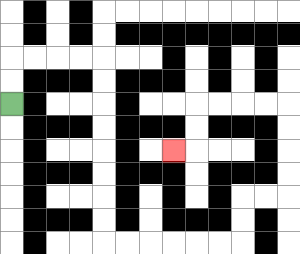{'start': '[0, 4]', 'end': '[7, 6]', 'path_directions': 'U,U,R,R,R,R,D,D,D,D,D,D,D,D,R,R,R,R,R,R,U,U,R,R,U,U,U,U,L,L,L,L,D,D,L', 'path_coordinates': '[[0, 4], [0, 3], [0, 2], [1, 2], [2, 2], [3, 2], [4, 2], [4, 3], [4, 4], [4, 5], [4, 6], [4, 7], [4, 8], [4, 9], [4, 10], [5, 10], [6, 10], [7, 10], [8, 10], [9, 10], [10, 10], [10, 9], [10, 8], [11, 8], [12, 8], [12, 7], [12, 6], [12, 5], [12, 4], [11, 4], [10, 4], [9, 4], [8, 4], [8, 5], [8, 6], [7, 6]]'}